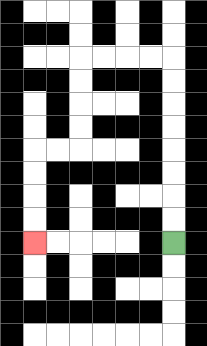{'start': '[7, 10]', 'end': '[1, 10]', 'path_directions': 'U,U,U,U,U,U,U,U,L,L,L,L,D,D,D,D,L,L,D,D,D,D', 'path_coordinates': '[[7, 10], [7, 9], [7, 8], [7, 7], [7, 6], [7, 5], [7, 4], [7, 3], [7, 2], [6, 2], [5, 2], [4, 2], [3, 2], [3, 3], [3, 4], [3, 5], [3, 6], [2, 6], [1, 6], [1, 7], [1, 8], [1, 9], [1, 10]]'}